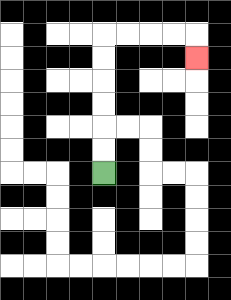{'start': '[4, 7]', 'end': '[8, 2]', 'path_directions': 'U,U,U,U,U,U,R,R,R,R,D', 'path_coordinates': '[[4, 7], [4, 6], [4, 5], [4, 4], [4, 3], [4, 2], [4, 1], [5, 1], [6, 1], [7, 1], [8, 1], [8, 2]]'}